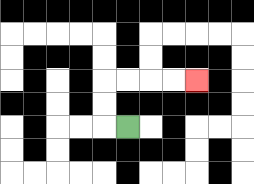{'start': '[5, 5]', 'end': '[8, 3]', 'path_directions': 'L,U,U,R,R,R,R', 'path_coordinates': '[[5, 5], [4, 5], [4, 4], [4, 3], [5, 3], [6, 3], [7, 3], [8, 3]]'}